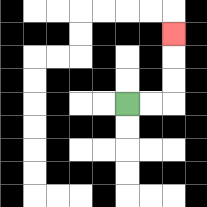{'start': '[5, 4]', 'end': '[7, 1]', 'path_directions': 'R,R,U,U,U', 'path_coordinates': '[[5, 4], [6, 4], [7, 4], [7, 3], [7, 2], [7, 1]]'}